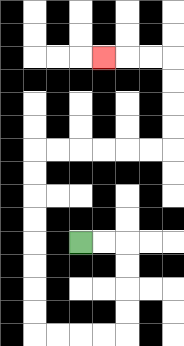{'start': '[3, 10]', 'end': '[4, 2]', 'path_directions': 'R,R,D,D,D,D,L,L,L,L,U,U,U,U,U,U,U,U,R,R,R,R,R,R,U,U,U,U,L,L,L', 'path_coordinates': '[[3, 10], [4, 10], [5, 10], [5, 11], [5, 12], [5, 13], [5, 14], [4, 14], [3, 14], [2, 14], [1, 14], [1, 13], [1, 12], [1, 11], [1, 10], [1, 9], [1, 8], [1, 7], [1, 6], [2, 6], [3, 6], [4, 6], [5, 6], [6, 6], [7, 6], [7, 5], [7, 4], [7, 3], [7, 2], [6, 2], [5, 2], [4, 2]]'}